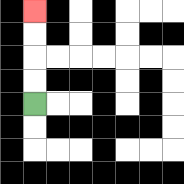{'start': '[1, 4]', 'end': '[1, 0]', 'path_directions': 'U,U,U,U', 'path_coordinates': '[[1, 4], [1, 3], [1, 2], [1, 1], [1, 0]]'}